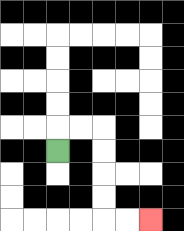{'start': '[2, 6]', 'end': '[6, 9]', 'path_directions': 'U,R,R,D,D,D,D,R,R', 'path_coordinates': '[[2, 6], [2, 5], [3, 5], [4, 5], [4, 6], [4, 7], [4, 8], [4, 9], [5, 9], [6, 9]]'}